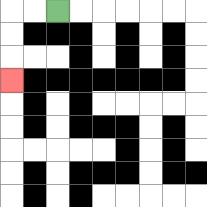{'start': '[2, 0]', 'end': '[0, 3]', 'path_directions': 'L,L,D,D,D', 'path_coordinates': '[[2, 0], [1, 0], [0, 0], [0, 1], [0, 2], [0, 3]]'}